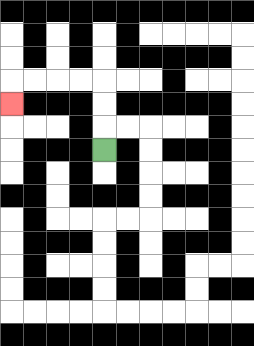{'start': '[4, 6]', 'end': '[0, 4]', 'path_directions': 'U,U,U,L,L,L,L,D', 'path_coordinates': '[[4, 6], [4, 5], [4, 4], [4, 3], [3, 3], [2, 3], [1, 3], [0, 3], [0, 4]]'}